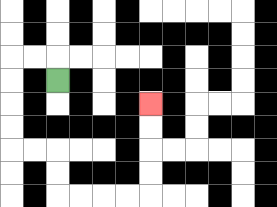{'start': '[2, 3]', 'end': '[6, 4]', 'path_directions': 'U,L,L,D,D,D,D,R,R,D,D,R,R,R,R,U,U,U,U', 'path_coordinates': '[[2, 3], [2, 2], [1, 2], [0, 2], [0, 3], [0, 4], [0, 5], [0, 6], [1, 6], [2, 6], [2, 7], [2, 8], [3, 8], [4, 8], [5, 8], [6, 8], [6, 7], [6, 6], [6, 5], [6, 4]]'}